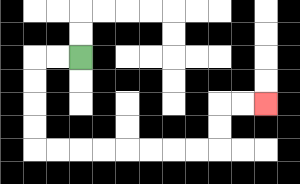{'start': '[3, 2]', 'end': '[11, 4]', 'path_directions': 'L,L,D,D,D,D,R,R,R,R,R,R,R,R,U,U,R,R', 'path_coordinates': '[[3, 2], [2, 2], [1, 2], [1, 3], [1, 4], [1, 5], [1, 6], [2, 6], [3, 6], [4, 6], [5, 6], [6, 6], [7, 6], [8, 6], [9, 6], [9, 5], [9, 4], [10, 4], [11, 4]]'}